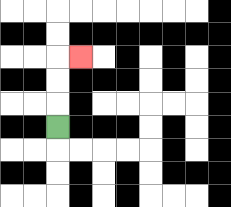{'start': '[2, 5]', 'end': '[3, 2]', 'path_directions': 'U,U,U,R', 'path_coordinates': '[[2, 5], [2, 4], [2, 3], [2, 2], [3, 2]]'}